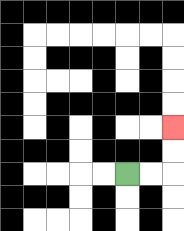{'start': '[5, 7]', 'end': '[7, 5]', 'path_directions': 'R,R,U,U', 'path_coordinates': '[[5, 7], [6, 7], [7, 7], [7, 6], [7, 5]]'}